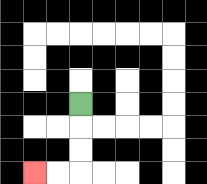{'start': '[3, 4]', 'end': '[1, 7]', 'path_directions': 'D,D,D,L,L', 'path_coordinates': '[[3, 4], [3, 5], [3, 6], [3, 7], [2, 7], [1, 7]]'}